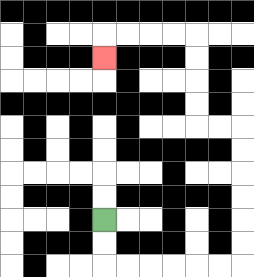{'start': '[4, 9]', 'end': '[4, 2]', 'path_directions': 'D,D,R,R,R,R,R,R,U,U,U,U,U,U,L,L,U,U,U,U,L,L,L,L,D', 'path_coordinates': '[[4, 9], [4, 10], [4, 11], [5, 11], [6, 11], [7, 11], [8, 11], [9, 11], [10, 11], [10, 10], [10, 9], [10, 8], [10, 7], [10, 6], [10, 5], [9, 5], [8, 5], [8, 4], [8, 3], [8, 2], [8, 1], [7, 1], [6, 1], [5, 1], [4, 1], [4, 2]]'}